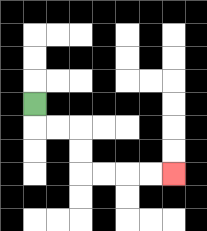{'start': '[1, 4]', 'end': '[7, 7]', 'path_directions': 'D,R,R,D,D,R,R,R,R', 'path_coordinates': '[[1, 4], [1, 5], [2, 5], [3, 5], [3, 6], [3, 7], [4, 7], [5, 7], [6, 7], [7, 7]]'}